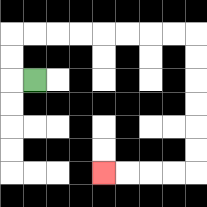{'start': '[1, 3]', 'end': '[4, 7]', 'path_directions': 'L,U,U,R,R,R,R,R,R,R,R,D,D,D,D,D,D,L,L,L,L', 'path_coordinates': '[[1, 3], [0, 3], [0, 2], [0, 1], [1, 1], [2, 1], [3, 1], [4, 1], [5, 1], [6, 1], [7, 1], [8, 1], [8, 2], [8, 3], [8, 4], [8, 5], [8, 6], [8, 7], [7, 7], [6, 7], [5, 7], [4, 7]]'}